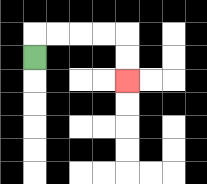{'start': '[1, 2]', 'end': '[5, 3]', 'path_directions': 'U,R,R,R,R,D,D', 'path_coordinates': '[[1, 2], [1, 1], [2, 1], [3, 1], [4, 1], [5, 1], [5, 2], [5, 3]]'}